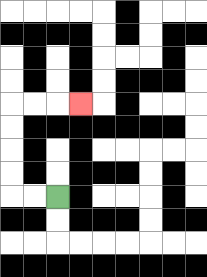{'start': '[2, 8]', 'end': '[3, 4]', 'path_directions': 'L,L,U,U,U,U,R,R,R', 'path_coordinates': '[[2, 8], [1, 8], [0, 8], [0, 7], [0, 6], [0, 5], [0, 4], [1, 4], [2, 4], [3, 4]]'}